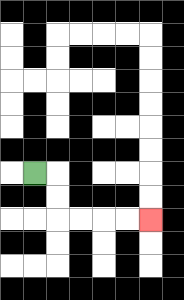{'start': '[1, 7]', 'end': '[6, 9]', 'path_directions': 'R,D,D,R,R,R,R', 'path_coordinates': '[[1, 7], [2, 7], [2, 8], [2, 9], [3, 9], [4, 9], [5, 9], [6, 9]]'}